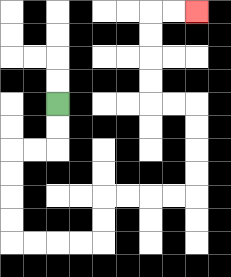{'start': '[2, 4]', 'end': '[8, 0]', 'path_directions': 'D,D,L,L,D,D,D,D,R,R,R,R,U,U,R,R,R,R,U,U,U,U,L,L,U,U,U,U,R,R', 'path_coordinates': '[[2, 4], [2, 5], [2, 6], [1, 6], [0, 6], [0, 7], [0, 8], [0, 9], [0, 10], [1, 10], [2, 10], [3, 10], [4, 10], [4, 9], [4, 8], [5, 8], [6, 8], [7, 8], [8, 8], [8, 7], [8, 6], [8, 5], [8, 4], [7, 4], [6, 4], [6, 3], [6, 2], [6, 1], [6, 0], [7, 0], [8, 0]]'}